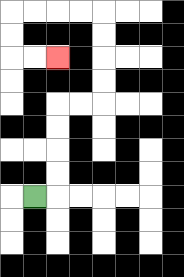{'start': '[1, 8]', 'end': '[2, 2]', 'path_directions': 'R,U,U,U,U,R,R,U,U,U,U,L,L,L,L,D,D,R,R', 'path_coordinates': '[[1, 8], [2, 8], [2, 7], [2, 6], [2, 5], [2, 4], [3, 4], [4, 4], [4, 3], [4, 2], [4, 1], [4, 0], [3, 0], [2, 0], [1, 0], [0, 0], [0, 1], [0, 2], [1, 2], [2, 2]]'}